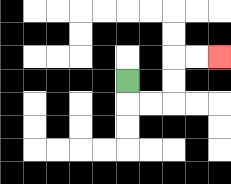{'start': '[5, 3]', 'end': '[9, 2]', 'path_directions': 'D,R,R,U,U,R,R', 'path_coordinates': '[[5, 3], [5, 4], [6, 4], [7, 4], [7, 3], [7, 2], [8, 2], [9, 2]]'}